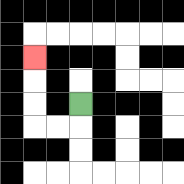{'start': '[3, 4]', 'end': '[1, 2]', 'path_directions': 'D,L,L,U,U,U', 'path_coordinates': '[[3, 4], [3, 5], [2, 5], [1, 5], [1, 4], [1, 3], [1, 2]]'}